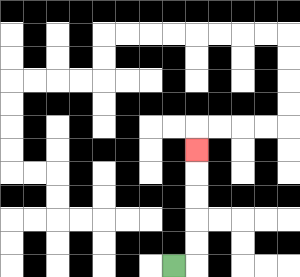{'start': '[7, 11]', 'end': '[8, 6]', 'path_directions': 'R,U,U,U,U,U', 'path_coordinates': '[[7, 11], [8, 11], [8, 10], [8, 9], [8, 8], [8, 7], [8, 6]]'}